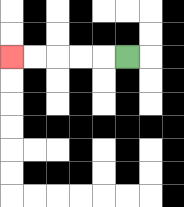{'start': '[5, 2]', 'end': '[0, 2]', 'path_directions': 'L,L,L,L,L', 'path_coordinates': '[[5, 2], [4, 2], [3, 2], [2, 2], [1, 2], [0, 2]]'}